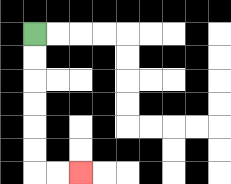{'start': '[1, 1]', 'end': '[3, 7]', 'path_directions': 'D,D,D,D,D,D,R,R', 'path_coordinates': '[[1, 1], [1, 2], [1, 3], [1, 4], [1, 5], [1, 6], [1, 7], [2, 7], [3, 7]]'}